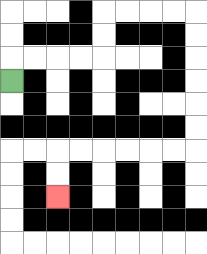{'start': '[0, 3]', 'end': '[2, 8]', 'path_directions': 'U,R,R,R,R,U,U,R,R,R,R,D,D,D,D,D,D,L,L,L,L,L,L,D,D', 'path_coordinates': '[[0, 3], [0, 2], [1, 2], [2, 2], [3, 2], [4, 2], [4, 1], [4, 0], [5, 0], [6, 0], [7, 0], [8, 0], [8, 1], [8, 2], [8, 3], [8, 4], [8, 5], [8, 6], [7, 6], [6, 6], [5, 6], [4, 6], [3, 6], [2, 6], [2, 7], [2, 8]]'}